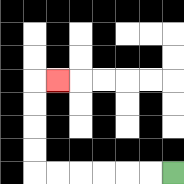{'start': '[7, 7]', 'end': '[2, 3]', 'path_directions': 'L,L,L,L,L,L,U,U,U,U,R', 'path_coordinates': '[[7, 7], [6, 7], [5, 7], [4, 7], [3, 7], [2, 7], [1, 7], [1, 6], [1, 5], [1, 4], [1, 3], [2, 3]]'}